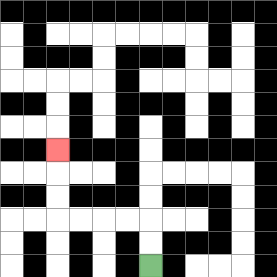{'start': '[6, 11]', 'end': '[2, 6]', 'path_directions': 'U,U,L,L,L,L,U,U,U', 'path_coordinates': '[[6, 11], [6, 10], [6, 9], [5, 9], [4, 9], [3, 9], [2, 9], [2, 8], [2, 7], [2, 6]]'}